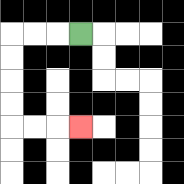{'start': '[3, 1]', 'end': '[3, 5]', 'path_directions': 'L,L,L,D,D,D,D,R,R,R', 'path_coordinates': '[[3, 1], [2, 1], [1, 1], [0, 1], [0, 2], [0, 3], [0, 4], [0, 5], [1, 5], [2, 5], [3, 5]]'}